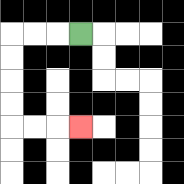{'start': '[3, 1]', 'end': '[3, 5]', 'path_directions': 'L,L,L,D,D,D,D,R,R,R', 'path_coordinates': '[[3, 1], [2, 1], [1, 1], [0, 1], [0, 2], [0, 3], [0, 4], [0, 5], [1, 5], [2, 5], [3, 5]]'}